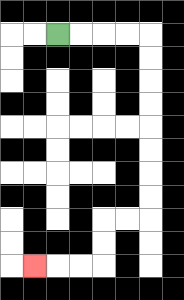{'start': '[2, 1]', 'end': '[1, 11]', 'path_directions': 'R,R,R,R,D,D,D,D,D,D,D,D,L,L,D,D,L,L,L', 'path_coordinates': '[[2, 1], [3, 1], [4, 1], [5, 1], [6, 1], [6, 2], [6, 3], [6, 4], [6, 5], [6, 6], [6, 7], [6, 8], [6, 9], [5, 9], [4, 9], [4, 10], [4, 11], [3, 11], [2, 11], [1, 11]]'}